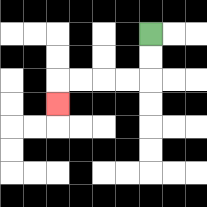{'start': '[6, 1]', 'end': '[2, 4]', 'path_directions': 'D,D,L,L,L,L,D', 'path_coordinates': '[[6, 1], [6, 2], [6, 3], [5, 3], [4, 3], [3, 3], [2, 3], [2, 4]]'}